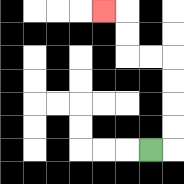{'start': '[6, 6]', 'end': '[4, 0]', 'path_directions': 'R,U,U,U,U,L,L,U,U,L', 'path_coordinates': '[[6, 6], [7, 6], [7, 5], [7, 4], [7, 3], [7, 2], [6, 2], [5, 2], [5, 1], [5, 0], [4, 0]]'}